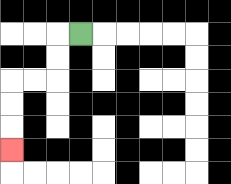{'start': '[3, 1]', 'end': '[0, 6]', 'path_directions': 'L,D,D,L,L,D,D,D', 'path_coordinates': '[[3, 1], [2, 1], [2, 2], [2, 3], [1, 3], [0, 3], [0, 4], [0, 5], [0, 6]]'}